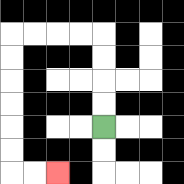{'start': '[4, 5]', 'end': '[2, 7]', 'path_directions': 'U,U,U,U,L,L,L,L,D,D,D,D,D,D,R,R', 'path_coordinates': '[[4, 5], [4, 4], [4, 3], [4, 2], [4, 1], [3, 1], [2, 1], [1, 1], [0, 1], [0, 2], [0, 3], [0, 4], [0, 5], [0, 6], [0, 7], [1, 7], [2, 7]]'}